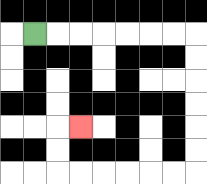{'start': '[1, 1]', 'end': '[3, 5]', 'path_directions': 'R,R,R,R,R,R,R,D,D,D,D,D,D,L,L,L,L,L,L,U,U,R', 'path_coordinates': '[[1, 1], [2, 1], [3, 1], [4, 1], [5, 1], [6, 1], [7, 1], [8, 1], [8, 2], [8, 3], [8, 4], [8, 5], [8, 6], [8, 7], [7, 7], [6, 7], [5, 7], [4, 7], [3, 7], [2, 7], [2, 6], [2, 5], [3, 5]]'}